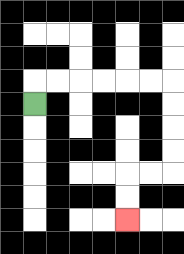{'start': '[1, 4]', 'end': '[5, 9]', 'path_directions': 'U,R,R,R,R,R,R,D,D,D,D,L,L,D,D', 'path_coordinates': '[[1, 4], [1, 3], [2, 3], [3, 3], [4, 3], [5, 3], [6, 3], [7, 3], [7, 4], [7, 5], [7, 6], [7, 7], [6, 7], [5, 7], [5, 8], [5, 9]]'}